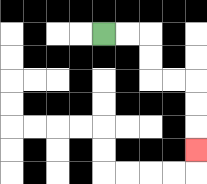{'start': '[4, 1]', 'end': '[8, 6]', 'path_directions': 'R,R,D,D,R,R,D,D,D', 'path_coordinates': '[[4, 1], [5, 1], [6, 1], [6, 2], [6, 3], [7, 3], [8, 3], [8, 4], [8, 5], [8, 6]]'}